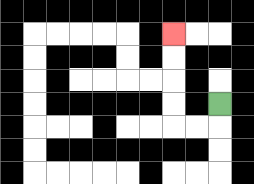{'start': '[9, 4]', 'end': '[7, 1]', 'path_directions': 'D,L,L,U,U,U,U', 'path_coordinates': '[[9, 4], [9, 5], [8, 5], [7, 5], [7, 4], [7, 3], [7, 2], [7, 1]]'}